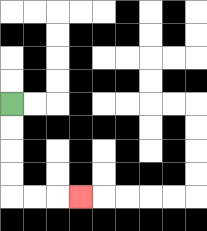{'start': '[0, 4]', 'end': '[3, 8]', 'path_directions': 'D,D,D,D,R,R,R', 'path_coordinates': '[[0, 4], [0, 5], [0, 6], [0, 7], [0, 8], [1, 8], [2, 8], [3, 8]]'}